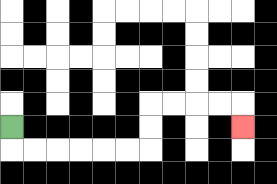{'start': '[0, 5]', 'end': '[10, 5]', 'path_directions': 'D,R,R,R,R,R,R,U,U,R,R,R,R,D', 'path_coordinates': '[[0, 5], [0, 6], [1, 6], [2, 6], [3, 6], [4, 6], [5, 6], [6, 6], [6, 5], [6, 4], [7, 4], [8, 4], [9, 4], [10, 4], [10, 5]]'}